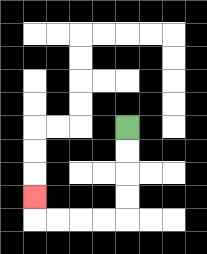{'start': '[5, 5]', 'end': '[1, 8]', 'path_directions': 'D,D,D,D,L,L,L,L,U', 'path_coordinates': '[[5, 5], [5, 6], [5, 7], [5, 8], [5, 9], [4, 9], [3, 9], [2, 9], [1, 9], [1, 8]]'}